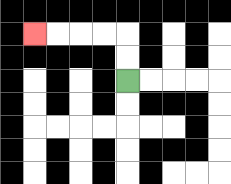{'start': '[5, 3]', 'end': '[1, 1]', 'path_directions': 'U,U,L,L,L,L', 'path_coordinates': '[[5, 3], [5, 2], [5, 1], [4, 1], [3, 1], [2, 1], [1, 1]]'}